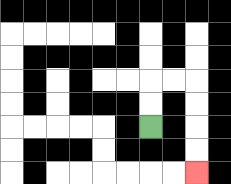{'start': '[6, 5]', 'end': '[8, 7]', 'path_directions': 'U,U,R,R,D,D,D,D', 'path_coordinates': '[[6, 5], [6, 4], [6, 3], [7, 3], [8, 3], [8, 4], [8, 5], [8, 6], [8, 7]]'}